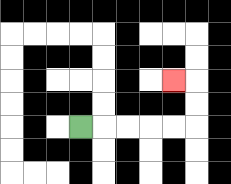{'start': '[3, 5]', 'end': '[7, 3]', 'path_directions': 'R,R,R,R,R,U,U,L', 'path_coordinates': '[[3, 5], [4, 5], [5, 5], [6, 5], [7, 5], [8, 5], [8, 4], [8, 3], [7, 3]]'}